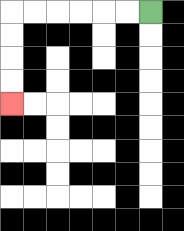{'start': '[6, 0]', 'end': '[0, 4]', 'path_directions': 'L,L,L,L,L,L,D,D,D,D', 'path_coordinates': '[[6, 0], [5, 0], [4, 0], [3, 0], [2, 0], [1, 0], [0, 0], [0, 1], [0, 2], [0, 3], [0, 4]]'}